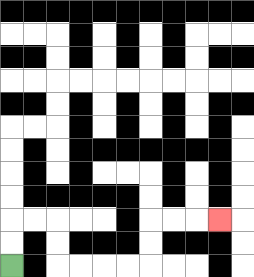{'start': '[0, 11]', 'end': '[9, 9]', 'path_directions': 'U,U,R,R,D,D,R,R,R,R,U,U,R,R,R', 'path_coordinates': '[[0, 11], [0, 10], [0, 9], [1, 9], [2, 9], [2, 10], [2, 11], [3, 11], [4, 11], [5, 11], [6, 11], [6, 10], [6, 9], [7, 9], [8, 9], [9, 9]]'}